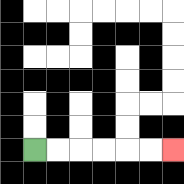{'start': '[1, 6]', 'end': '[7, 6]', 'path_directions': 'R,R,R,R,R,R', 'path_coordinates': '[[1, 6], [2, 6], [3, 6], [4, 6], [5, 6], [6, 6], [7, 6]]'}